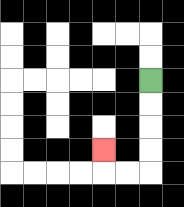{'start': '[6, 3]', 'end': '[4, 6]', 'path_directions': 'D,D,D,D,L,L,U', 'path_coordinates': '[[6, 3], [6, 4], [6, 5], [6, 6], [6, 7], [5, 7], [4, 7], [4, 6]]'}